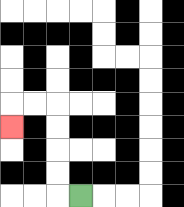{'start': '[3, 8]', 'end': '[0, 5]', 'path_directions': 'L,U,U,U,U,L,L,D', 'path_coordinates': '[[3, 8], [2, 8], [2, 7], [2, 6], [2, 5], [2, 4], [1, 4], [0, 4], [0, 5]]'}